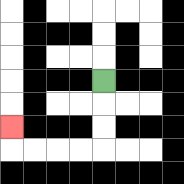{'start': '[4, 3]', 'end': '[0, 5]', 'path_directions': 'D,D,D,L,L,L,L,U', 'path_coordinates': '[[4, 3], [4, 4], [4, 5], [4, 6], [3, 6], [2, 6], [1, 6], [0, 6], [0, 5]]'}